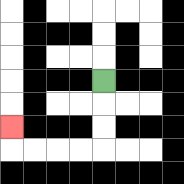{'start': '[4, 3]', 'end': '[0, 5]', 'path_directions': 'D,D,D,L,L,L,L,U', 'path_coordinates': '[[4, 3], [4, 4], [4, 5], [4, 6], [3, 6], [2, 6], [1, 6], [0, 6], [0, 5]]'}